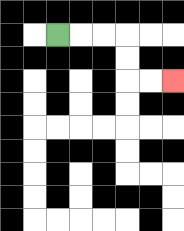{'start': '[2, 1]', 'end': '[7, 3]', 'path_directions': 'R,R,R,D,D,R,R', 'path_coordinates': '[[2, 1], [3, 1], [4, 1], [5, 1], [5, 2], [5, 3], [6, 3], [7, 3]]'}